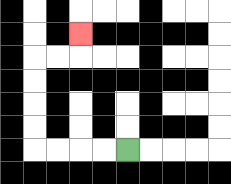{'start': '[5, 6]', 'end': '[3, 1]', 'path_directions': 'L,L,L,L,U,U,U,U,R,R,U', 'path_coordinates': '[[5, 6], [4, 6], [3, 6], [2, 6], [1, 6], [1, 5], [1, 4], [1, 3], [1, 2], [2, 2], [3, 2], [3, 1]]'}